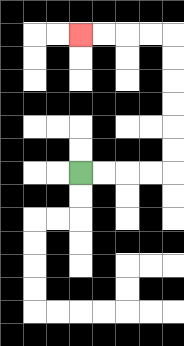{'start': '[3, 7]', 'end': '[3, 1]', 'path_directions': 'R,R,R,R,U,U,U,U,U,U,L,L,L,L', 'path_coordinates': '[[3, 7], [4, 7], [5, 7], [6, 7], [7, 7], [7, 6], [7, 5], [7, 4], [7, 3], [7, 2], [7, 1], [6, 1], [5, 1], [4, 1], [3, 1]]'}